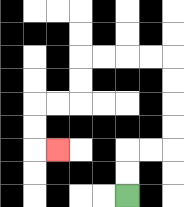{'start': '[5, 8]', 'end': '[2, 6]', 'path_directions': 'U,U,R,R,U,U,U,U,L,L,L,L,D,D,L,L,D,D,R', 'path_coordinates': '[[5, 8], [5, 7], [5, 6], [6, 6], [7, 6], [7, 5], [7, 4], [7, 3], [7, 2], [6, 2], [5, 2], [4, 2], [3, 2], [3, 3], [3, 4], [2, 4], [1, 4], [1, 5], [1, 6], [2, 6]]'}